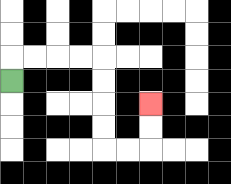{'start': '[0, 3]', 'end': '[6, 4]', 'path_directions': 'U,R,R,R,R,D,D,D,D,R,R,U,U', 'path_coordinates': '[[0, 3], [0, 2], [1, 2], [2, 2], [3, 2], [4, 2], [4, 3], [4, 4], [4, 5], [4, 6], [5, 6], [6, 6], [6, 5], [6, 4]]'}